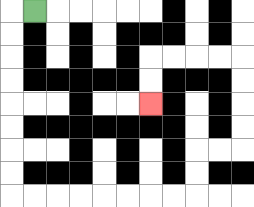{'start': '[1, 0]', 'end': '[6, 4]', 'path_directions': 'L,D,D,D,D,D,D,D,D,R,R,R,R,R,R,R,R,U,U,R,R,U,U,U,U,L,L,L,L,D,D', 'path_coordinates': '[[1, 0], [0, 0], [0, 1], [0, 2], [0, 3], [0, 4], [0, 5], [0, 6], [0, 7], [0, 8], [1, 8], [2, 8], [3, 8], [4, 8], [5, 8], [6, 8], [7, 8], [8, 8], [8, 7], [8, 6], [9, 6], [10, 6], [10, 5], [10, 4], [10, 3], [10, 2], [9, 2], [8, 2], [7, 2], [6, 2], [6, 3], [6, 4]]'}